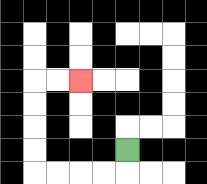{'start': '[5, 6]', 'end': '[3, 3]', 'path_directions': 'D,L,L,L,L,U,U,U,U,R,R', 'path_coordinates': '[[5, 6], [5, 7], [4, 7], [3, 7], [2, 7], [1, 7], [1, 6], [1, 5], [1, 4], [1, 3], [2, 3], [3, 3]]'}